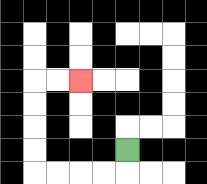{'start': '[5, 6]', 'end': '[3, 3]', 'path_directions': 'D,L,L,L,L,U,U,U,U,R,R', 'path_coordinates': '[[5, 6], [5, 7], [4, 7], [3, 7], [2, 7], [1, 7], [1, 6], [1, 5], [1, 4], [1, 3], [2, 3], [3, 3]]'}